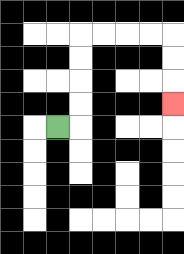{'start': '[2, 5]', 'end': '[7, 4]', 'path_directions': 'R,U,U,U,U,R,R,R,R,D,D,D', 'path_coordinates': '[[2, 5], [3, 5], [3, 4], [3, 3], [3, 2], [3, 1], [4, 1], [5, 1], [6, 1], [7, 1], [7, 2], [7, 3], [7, 4]]'}